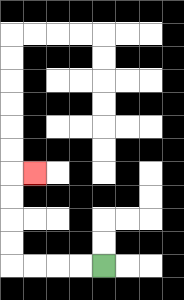{'start': '[4, 11]', 'end': '[1, 7]', 'path_directions': 'L,L,L,L,U,U,U,U,R', 'path_coordinates': '[[4, 11], [3, 11], [2, 11], [1, 11], [0, 11], [0, 10], [0, 9], [0, 8], [0, 7], [1, 7]]'}